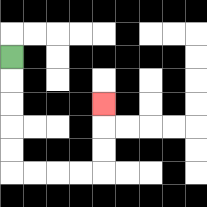{'start': '[0, 2]', 'end': '[4, 4]', 'path_directions': 'D,D,D,D,D,R,R,R,R,U,U,U', 'path_coordinates': '[[0, 2], [0, 3], [0, 4], [0, 5], [0, 6], [0, 7], [1, 7], [2, 7], [3, 7], [4, 7], [4, 6], [4, 5], [4, 4]]'}